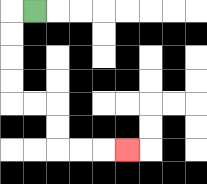{'start': '[1, 0]', 'end': '[5, 6]', 'path_directions': 'L,D,D,D,D,R,R,D,D,R,R,R', 'path_coordinates': '[[1, 0], [0, 0], [0, 1], [0, 2], [0, 3], [0, 4], [1, 4], [2, 4], [2, 5], [2, 6], [3, 6], [4, 6], [5, 6]]'}